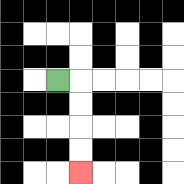{'start': '[2, 3]', 'end': '[3, 7]', 'path_directions': 'R,D,D,D,D', 'path_coordinates': '[[2, 3], [3, 3], [3, 4], [3, 5], [3, 6], [3, 7]]'}